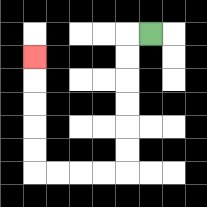{'start': '[6, 1]', 'end': '[1, 2]', 'path_directions': 'L,D,D,D,D,D,D,L,L,L,L,U,U,U,U,U', 'path_coordinates': '[[6, 1], [5, 1], [5, 2], [5, 3], [5, 4], [5, 5], [5, 6], [5, 7], [4, 7], [3, 7], [2, 7], [1, 7], [1, 6], [1, 5], [1, 4], [1, 3], [1, 2]]'}